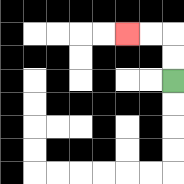{'start': '[7, 3]', 'end': '[5, 1]', 'path_directions': 'U,U,L,L', 'path_coordinates': '[[7, 3], [7, 2], [7, 1], [6, 1], [5, 1]]'}